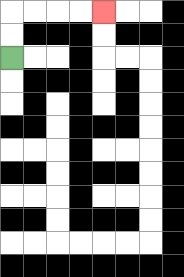{'start': '[0, 2]', 'end': '[4, 0]', 'path_directions': 'U,U,R,R,R,R', 'path_coordinates': '[[0, 2], [0, 1], [0, 0], [1, 0], [2, 0], [3, 0], [4, 0]]'}